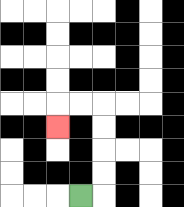{'start': '[3, 8]', 'end': '[2, 5]', 'path_directions': 'R,U,U,U,U,L,L,D', 'path_coordinates': '[[3, 8], [4, 8], [4, 7], [4, 6], [4, 5], [4, 4], [3, 4], [2, 4], [2, 5]]'}